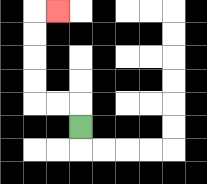{'start': '[3, 5]', 'end': '[2, 0]', 'path_directions': 'U,L,L,U,U,U,U,R', 'path_coordinates': '[[3, 5], [3, 4], [2, 4], [1, 4], [1, 3], [1, 2], [1, 1], [1, 0], [2, 0]]'}